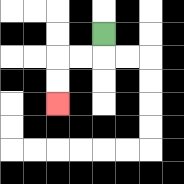{'start': '[4, 1]', 'end': '[2, 4]', 'path_directions': 'D,L,L,D,D', 'path_coordinates': '[[4, 1], [4, 2], [3, 2], [2, 2], [2, 3], [2, 4]]'}